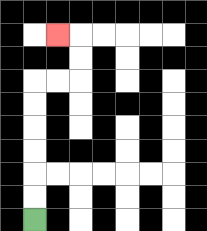{'start': '[1, 9]', 'end': '[2, 1]', 'path_directions': 'U,U,U,U,U,U,R,R,U,U,L', 'path_coordinates': '[[1, 9], [1, 8], [1, 7], [1, 6], [1, 5], [1, 4], [1, 3], [2, 3], [3, 3], [3, 2], [3, 1], [2, 1]]'}